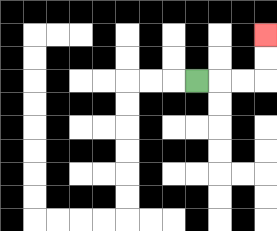{'start': '[8, 3]', 'end': '[11, 1]', 'path_directions': 'R,R,R,U,U', 'path_coordinates': '[[8, 3], [9, 3], [10, 3], [11, 3], [11, 2], [11, 1]]'}